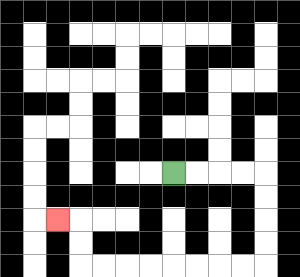{'start': '[7, 7]', 'end': '[2, 9]', 'path_directions': 'R,R,R,R,D,D,D,D,L,L,L,L,L,L,L,L,U,U,L', 'path_coordinates': '[[7, 7], [8, 7], [9, 7], [10, 7], [11, 7], [11, 8], [11, 9], [11, 10], [11, 11], [10, 11], [9, 11], [8, 11], [7, 11], [6, 11], [5, 11], [4, 11], [3, 11], [3, 10], [3, 9], [2, 9]]'}